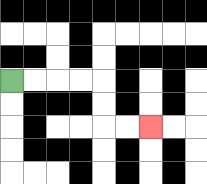{'start': '[0, 3]', 'end': '[6, 5]', 'path_directions': 'R,R,R,R,D,D,R,R', 'path_coordinates': '[[0, 3], [1, 3], [2, 3], [3, 3], [4, 3], [4, 4], [4, 5], [5, 5], [6, 5]]'}